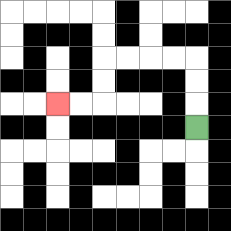{'start': '[8, 5]', 'end': '[2, 4]', 'path_directions': 'U,U,U,L,L,L,L,D,D,L,L', 'path_coordinates': '[[8, 5], [8, 4], [8, 3], [8, 2], [7, 2], [6, 2], [5, 2], [4, 2], [4, 3], [4, 4], [3, 4], [2, 4]]'}